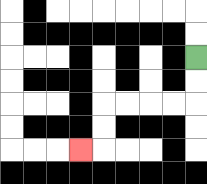{'start': '[8, 2]', 'end': '[3, 6]', 'path_directions': 'D,D,L,L,L,L,D,D,L', 'path_coordinates': '[[8, 2], [8, 3], [8, 4], [7, 4], [6, 4], [5, 4], [4, 4], [4, 5], [4, 6], [3, 6]]'}